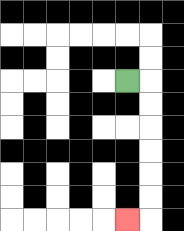{'start': '[5, 3]', 'end': '[5, 9]', 'path_directions': 'R,D,D,D,D,D,D,L', 'path_coordinates': '[[5, 3], [6, 3], [6, 4], [6, 5], [6, 6], [6, 7], [6, 8], [6, 9], [5, 9]]'}